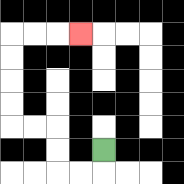{'start': '[4, 6]', 'end': '[3, 1]', 'path_directions': 'D,L,L,U,U,L,L,U,U,U,U,R,R,R', 'path_coordinates': '[[4, 6], [4, 7], [3, 7], [2, 7], [2, 6], [2, 5], [1, 5], [0, 5], [0, 4], [0, 3], [0, 2], [0, 1], [1, 1], [2, 1], [3, 1]]'}